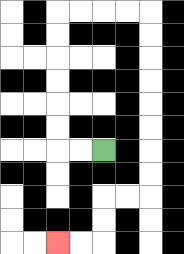{'start': '[4, 6]', 'end': '[2, 10]', 'path_directions': 'L,L,U,U,U,U,U,U,R,R,R,R,D,D,D,D,D,D,D,D,L,L,D,D,L,L', 'path_coordinates': '[[4, 6], [3, 6], [2, 6], [2, 5], [2, 4], [2, 3], [2, 2], [2, 1], [2, 0], [3, 0], [4, 0], [5, 0], [6, 0], [6, 1], [6, 2], [6, 3], [6, 4], [6, 5], [6, 6], [6, 7], [6, 8], [5, 8], [4, 8], [4, 9], [4, 10], [3, 10], [2, 10]]'}